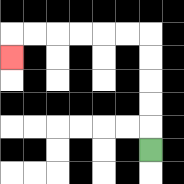{'start': '[6, 6]', 'end': '[0, 2]', 'path_directions': 'U,U,U,U,U,L,L,L,L,L,L,D', 'path_coordinates': '[[6, 6], [6, 5], [6, 4], [6, 3], [6, 2], [6, 1], [5, 1], [4, 1], [3, 1], [2, 1], [1, 1], [0, 1], [0, 2]]'}